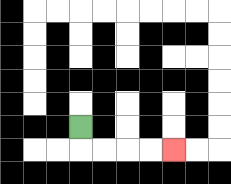{'start': '[3, 5]', 'end': '[7, 6]', 'path_directions': 'D,R,R,R,R', 'path_coordinates': '[[3, 5], [3, 6], [4, 6], [5, 6], [6, 6], [7, 6]]'}